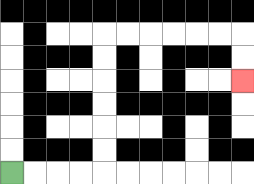{'start': '[0, 7]', 'end': '[10, 3]', 'path_directions': 'R,R,R,R,U,U,U,U,U,U,R,R,R,R,R,R,D,D', 'path_coordinates': '[[0, 7], [1, 7], [2, 7], [3, 7], [4, 7], [4, 6], [4, 5], [4, 4], [4, 3], [4, 2], [4, 1], [5, 1], [6, 1], [7, 1], [8, 1], [9, 1], [10, 1], [10, 2], [10, 3]]'}